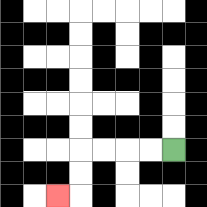{'start': '[7, 6]', 'end': '[2, 8]', 'path_directions': 'L,L,L,L,D,D,L', 'path_coordinates': '[[7, 6], [6, 6], [5, 6], [4, 6], [3, 6], [3, 7], [3, 8], [2, 8]]'}